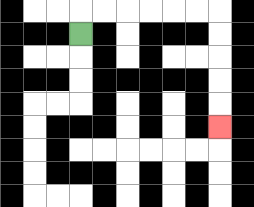{'start': '[3, 1]', 'end': '[9, 5]', 'path_directions': 'U,R,R,R,R,R,R,D,D,D,D,D', 'path_coordinates': '[[3, 1], [3, 0], [4, 0], [5, 0], [6, 0], [7, 0], [8, 0], [9, 0], [9, 1], [9, 2], [9, 3], [9, 4], [9, 5]]'}